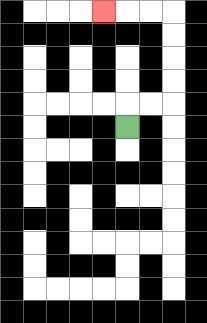{'start': '[5, 5]', 'end': '[4, 0]', 'path_directions': 'U,R,R,U,U,U,U,L,L,L', 'path_coordinates': '[[5, 5], [5, 4], [6, 4], [7, 4], [7, 3], [7, 2], [7, 1], [7, 0], [6, 0], [5, 0], [4, 0]]'}